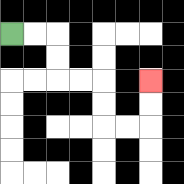{'start': '[0, 1]', 'end': '[6, 3]', 'path_directions': 'R,R,D,D,R,R,D,D,R,R,U,U', 'path_coordinates': '[[0, 1], [1, 1], [2, 1], [2, 2], [2, 3], [3, 3], [4, 3], [4, 4], [4, 5], [5, 5], [6, 5], [6, 4], [6, 3]]'}